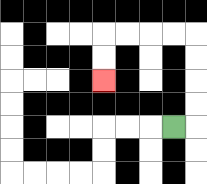{'start': '[7, 5]', 'end': '[4, 3]', 'path_directions': 'R,U,U,U,U,L,L,L,L,D,D', 'path_coordinates': '[[7, 5], [8, 5], [8, 4], [8, 3], [8, 2], [8, 1], [7, 1], [6, 1], [5, 1], [4, 1], [4, 2], [4, 3]]'}